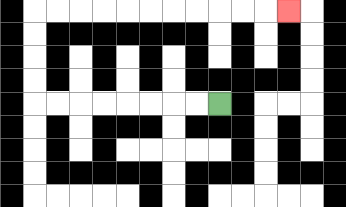{'start': '[9, 4]', 'end': '[12, 0]', 'path_directions': 'L,L,L,L,L,L,L,L,U,U,U,U,R,R,R,R,R,R,R,R,R,R,R', 'path_coordinates': '[[9, 4], [8, 4], [7, 4], [6, 4], [5, 4], [4, 4], [3, 4], [2, 4], [1, 4], [1, 3], [1, 2], [1, 1], [1, 0], [2, 0], [3, 0], [4, 0], [5, 0], [6, 0], [7, 0], [8, 0], [9, 0], [10, 0], [11, 0], [12, 0]]'}